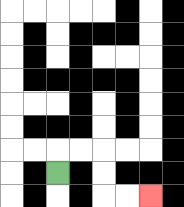{'start': '[2, 7]', 'end': '[6, 8]', 'path_directions': 'U,R,R,D,D,R,R', 'path_coordinates': '[[2, 7], [2, 6], [3, 6], [4, 6], [4, 7], [4, 8], [5, 8], [6, 8]]'}